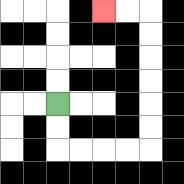{'start': '[2, 4]', 'end': '[4, 0]', 'path_directions': 'D,D,R,R,R,R,U,U,U,U,U,U,L,L', 'path_coordinates': '[[2, 4], [2, 5], [2, 6], [3, 6], [4, 6], [5, 6], [6, 6], [6, 5], [6, 4], [6, 3], [6, 2], [6, 1], [6, 0], [5, 0], [4, 0]]'}